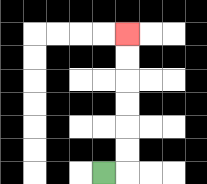{'start': '[4, 7]', 'end': '[5, 1]', 'path_directions': 'R,U,U,U,U,U,U', 'path_coordinates': '[[4, 7], [5, 7], [5, 6], [5, 5], [5, 4], [5, 3], [5, 2], [5, 1]]'}